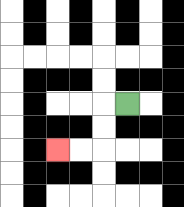{'start': '[5, 4]', 'end': '[2, 6]', 'path_directions': 'L,D,D,L,L', 'path_coordinates': '[[5, 4], [4, 4], [4, 5], [4, 6], [3, 6], [2, 6]]'}